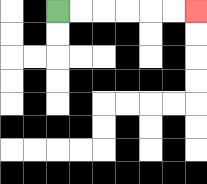{'start': '[2, 0]', 'end': '[8, 0]', 'path_directions': 'R,R,R,R,R,R', 'path_coordinates': '[[2, 0], [3, 0], [4, 0], [5, 0], [6, 0], [7, 0], [8, 0]]'}